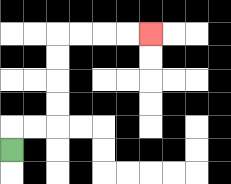{'start': '[0, 6]', 'end': '[6, 1]', 'path_directions': 'U,R,R,U,U,U,U,R,R,R,R', 'path_coordinates': '[[0, 6], [0, 5], [1, 5], [2, 5], [2, 4], [2, 3], [2, 2], [2, 1], [3, 1], [4, 1], [5, 1], [6, 1]]'}